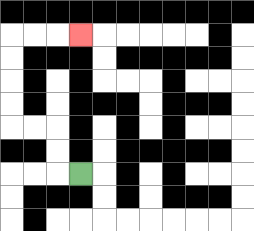{'start': '[3, 7]', 'end': '[3, 1]', 'path_directions': 'L,U,U,L,L,U,U,U,U,R,R,R', 'path_coordinates': '[[3, 7], [2, 7], [2, 6], [2, 5], [1, 5], [0, 5], [0, 4], [0, 3], [0, 2], [0, 1], [1, 1], [2, 1], [3, 1]]'}